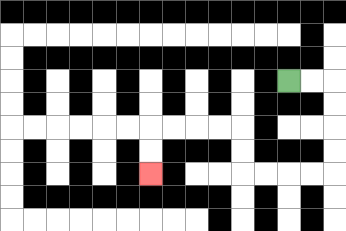{'start': '[12, 3]', 'end': '[6, 7]', 'path_directions': 'R,R,D,D,D,D,L,L,L,L,U,U,L,L,L,L,D,D', 'path_coordinates': '[[12, 3], [13, 3], [14, 3], [14, 4], [14, 5], [14, 6], [14, 7], [13, 7], [12, 7], [11, 7], [10, 7], [10, 6], [10, 5], [9, 5], [8, 5], [7, 5], [6, 5], [6, 6], [6, 7]]'}